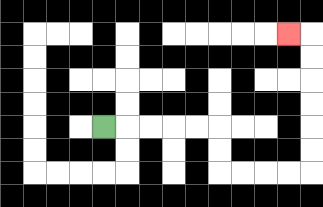{'start': '[4, 5]', 'end': '[12, 1]', 'path_directions': 'R,R,R,R,R,D,D,R,R,R,R,U,U,U,U,U,U,L', 'path_coordinates': '[[4, 5], [5, 5], [6, 5], [7, 5], [8, 5], [9, 5], [9, 6], [9, 7], [10, 7], [11, 7], [12, 7], [13, 7], [13, 6], [13, 5], [13, 4], [13, 3], [13, 2], [13, 1], [12, 1]]'}